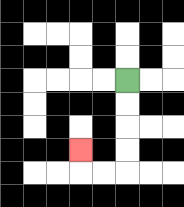{'start': '[5, 3]', 'end': '[3, 6]', 'path_directions': 'D,D,D,D,L,L,U', 'path_coordinates': '[[5, 3], [5, 4], [5, 5], [5, 6], [5, 7], [4, 7], [3, 7], [3, 6]]'}